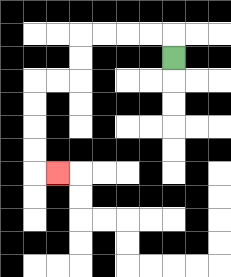{'start': '[7, 2]', 'end': '[2, 7]', 'path_directions': 'U,L,L,L,L,D,D,L,L,D,D,D,D,R', 'path_coordinates': '[[7, 2], [7, 1], [6, 1], [5, 1], [4, 1], [3, 1], [3, 2], [3, 3], [2, 3], [1, 3], [1, 4], [1, 5], [1, 6], [1, 7], [2, 7]]'}